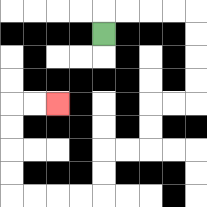{'start': '[4, 1]', 'end': '[2, 4]', 'path_directions': 'U,R,R,R,R,D,D,D,D,L,L,D,D,L,L,D,D,L,L,L,L,U,U,U,U,R,R', 'path_coordinates': '[[4, 1], [4, 0], [5, 0], [6, 0], [7, 0], [8, 0], [8, 1], [8, 2], [8, 3], [8, 4], [7, 4], [6, 4], [6, 5], [6, 6], [5, 6], [4, 6], [4, 7], [4, 8], [3, 8], [2, 8], [1, 8], [0, 8], [0, 7], [0, 6], [0, 5], [0, 4], [1, 4], [2, 4]]'}